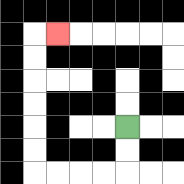{'start': '[5, 5]', 'end': '[2, 1]', 'path_directions': 'D,D,L,L,L,L,U,U,U,U,U,U,R', 'path_coordinates': '[[5, 5], [5, 6], [5, 7], [4, 7], [3, 7], [2, 7], [1, 7], [1, 6], [1, 5], [1, 4], [1, 3], [1, 2], [1, 1], [2, 1]]'}